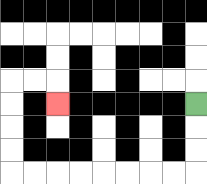{'start': '[8, 4]', 'end': '[2, 4]', 'path_directions': 'D,D,D,L,L,L,L,L,L,L,L,U,U,U,U,R,R,D', 'path_coordinates': '[[8, 4], [8, 5], [8, 6], [8, 7], [7, 7], [6, 7], [5, 7], [4, 7], [3, 7], [2, 7], [1, 7], [0, 7], [0, 6], [0, 5], [0, 4], [0, 3], [1, 3], [2, 3], [2, 4]]'}